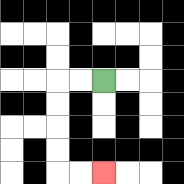{'start': '[4, 3]', 'end': '[4, 7]', 'path_directions': 'L,L,D,D,D,D,R,R', 'path_coordinates': '[[4, 3], [3, 3], [2, 3], [2, 4], [2, 5], [2, 6], [2, 7], [3, 7], [4, 7]]'}